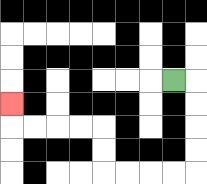{'start': '[7, 3]', 'end': '[0, 4]', 'path_directions': 'R,D,D,D,D,L,L,L,L,U,U,L,L,L,L,U', 'path_coordinates': '[[7, 3], [8, 3], [8, 4], [8, 5], [8, 6], [8, 7], [7, 7], [6, 7], [5, 7], [4, 7], [4, 6], [4, 5], [3, 5], [2, 5], [1, 5], [0, 5], [0, 4]]'}